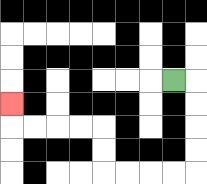{'start': '[7, 3]', 'end': '[0, 4]', 'path_directions': 'R,D,D,D,D,L,L,L,L,U,U,L,L,L,L,U', 'path_coordinates': '[[7, 3], [8, 3], [8, 4], [8, 5], [8, 6], [8, 7], [7, 7], [6, 7], [5, 7], [4, 7], [4, 6], [4, 5], [3, 5], [2, 5], [1, 5], [0, 5], [0, 4]]'}